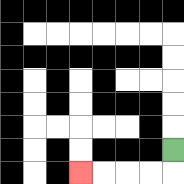{'start': '[7, 6]', 'end': '[3, 7]', 'path_directions': 'D,L,L,L,L', 'path_coordinates': '[[7, 6], [7, 7], [6, 7], [5, 7], [4, 7], [3, 7]]'}